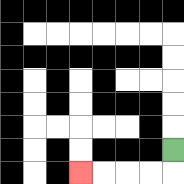{'start': '[7, 6]', 'end': '[3, 7]', 'path_directions': 'D,L,L,L,L', 'path_coordinates': '[[7, 6], [7, 7], [6, 7], [5, 7], [4, 7], [3, 7]]'}